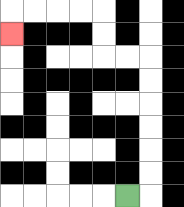{'start': '[5, 8]', 'end': '[0, 1]', 'path_directions': 'R,U,U,U,U,U,U,L,L,U,U,L,L,L,L,D', 'path_coordinates': '[[5, 8], [6, 8], [6, 7], [6, 6], [6, 5], [6, 4], [6, 3], [6, 2], [5, 2], [4, 2], [4, 1], [4, 0], [3, 0], [2, 0], [1, 0], [0, 0], [0, 1]]'}